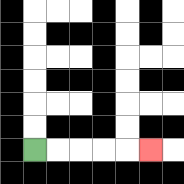{'start': '[1, 6]', 'end': '[6, 6]', 'path_directions': 'R,R,R,R,R', 'path_coordinates': '[[1, 6], [2, 6], [3, 6], [4, 6], [5, 6], [6, 6]]'}